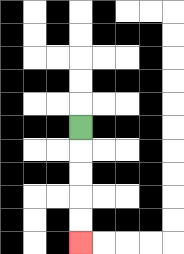{'start': '[3, 5]', 'end': '[3, 10]', 'path_directions': 'D,D,D,D,D', 'path_coordinates': '[[3, 5], [3, 6], [3, 7], [3, 8], [3, 9], [3, 10]]'}